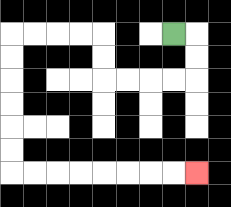{'start': '[7, 1]', 'end': '[8, 7]', 'path_directions': 'R,D,D,L,L,L,L,U,U,L,L,L,L,D,D,D,D,D,D,R,R,R,R,R,R,R,R', 'path_coordinates': '[[7, 1], [8, 1], [8, 2], [8, 3], [7, 3], [6, 3], [5, 3], [4, 3], [4, 2], [4, 1], [3, 1], [2, 1], [1, 1], [0, 1], [0, 2], [0, 3], [0, 4], [0, 5], [0, 6], [0, 7], [1, 7], [2, 7], [3, 7], [4, 7], [5, 7], [6, 7], [7, 7], [8, 7]]'}